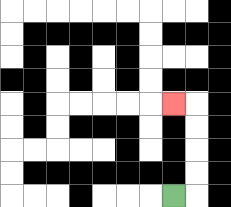{'start': '[7, 8]', 'end': '[7, 4]', 'path_directions': 'R,U,U,U,U,L', 'path_coordinates': '[[7, 8], [8, 8], [8, 7], [8, 6], [8, 5], [8, 4], [7, 4]]'}